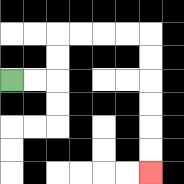{'start': '[0, 3]', 'end': '[6, 7]', 'path_directions': 'R,R,U,U,R,R,R,R,D,D,D,D,D,D', 'path_coordinates': '[[0, 3], [1, 3], [2, 3], [2, 2], [2, 1], [3, 1], [4, 1], [5, 1], [6, 1], [6, 2], [6, 3], [6, 4], [6, 5], [6, 6], [6, 7]]'}